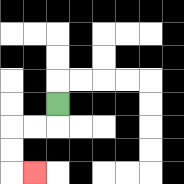{'start': '[2, 4]', 'end': '[1, 7]', 'path_directions': 'D,L,L,D,D,R', 'path_coordinates': '[[2, 4], [2, 5], [1, 5], [0, 5], [0, 6], [0, 7], [1, 7]]'}